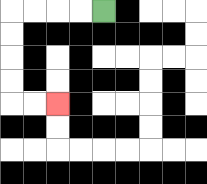{'start': '[4, 0]', 'end': '[2, 4]', 'path_directions': 'L,L,L,L,D,D,D,D,R,R', 'path_coordinates': '[[4, 0], [3, 0], [2, 0], [1, 0], [0, 0], [0, 1], [0, 2], [0, 3], [0, 4], [1, 4], [2, 4]]'}